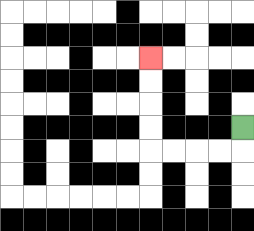{'start': '[10, 5]', 'end': '[6, 2]', 'path_directions': 'D,L,L,L,L,U,U,U,U', 'path_coordinates': '[[10, 5], [10, 6], [9, 6], [8, 6], [7, 6], [6, 6], [6, 5], [6, 4], [6, 3], [6, 2]]'}